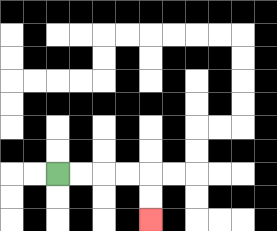{'start': '[2, 7]', 'end': '[6, 9]', 'path_directions': 'R,R,R,R,D,D', 'path_coordinates': '[[2, 7], [3, 7], [4, 7], [5, 7], [6, 7], [6, 8], [6, 9]]'}